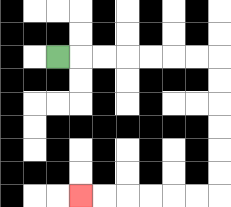{'start': '[2, 2]', 'end': '[3, 8]', 'path_directions': 'R,R,R,R,R,R,R,D,D,D,D,D,D,L,L,L,L,L,L', 'path_coordinates': '[[2, 2], [3, 2], [4, 2], [5, 2], [6, 2], [7, 2], [8, 2], [9, 2], [9, 3], [9, 4], [9, 5], [9, 6], [9, 7], [9, 8], [8, 8], [7, 8], [6, 8], [5, 8], [4, 8], [3, 8]]'}